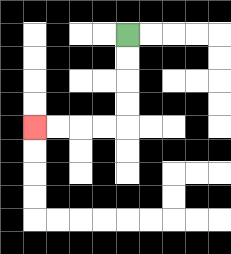{'start': '[5, 1]', 'end': '[1, 5]', 'path_directions': 'D,D,D,D,L,L,L,L', 'path_coordinates': '[[5, 1], [5, 2], [5, 3], [5, 4], [5, 5], [4, 5], [3, 5], [2, 5], [1, 5]]'}